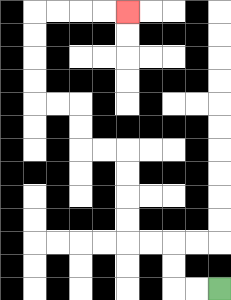{'start': '[9, 12]', 'end': '[5, 0]', 'path_directions': 'L,L,U,U,L,L,U,U,U,U,L,L,U,U,L,L,U,U,U,U,R,R,R,R', 'path_coordinates': '[[9, 12], [8, 12], [7, 12], [7, 11], [7, 10], [6, 10], [5, 10], [5, 9], [5, 8], [5, 7], [5, 6], [4, 6], [3, 6], [3, 5], [3, 4], [2, 4], [1, 4], [1, 3], [1, 2], [1, 1], [1, 0], [2, 0], [3, 0], [4, 0], [5, 0]]'}